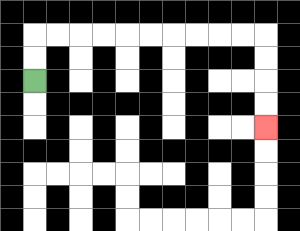{'start': '[1, 3]', 'end': '[11, 5]', 'path_directions': 'U,U,R,R,R,R,R,R,R,R,R,R,D,D,D,D', 'path_coordinates': '[[1, 3], [1, 2], [1, 1], [2, 1], [3, 1], [4, 1], [5, 1], [6, 1], [7, 1], [8, 1], [9, 1], [10, 1], [11, 1], [11, 2], [11, 3], [11, 4], [11, 5]]'}